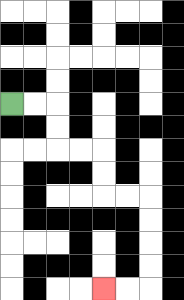{'start': '[0, 4]', 'end': '[4, 12]', 'path_directions': 'R,R,D,D,R,R,D,D,R,R,D,D,D,D,L,L', 'path_coordinates': '[[0, 4], [1, 4], [2, 4], [2, 5], [2, 6], [3, 6], [4, 6], [4, 7], [4, 8], [5, 8], [6, 8], [6, 9], [6, 10], [6, 11], [6, 12], [5, 12], [4, 12]]'}